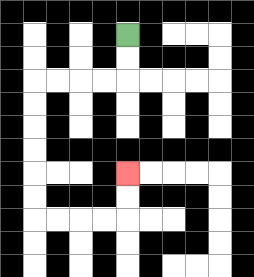{'start': '[5, 1]', 'end': '[5, 7]', 'path_directions': 'D,D,L,L,L,L,D,D,D,D,D,D,R,R,R,R,U,U', 'path_coordinates': '[[5, 1], [5, 2], [5, 3], [4, 3], [3, 3], [2, 3], [1, 3], [1, 4], [1, 5], [1, 6], [1, 7], [1, 8], [1, 9], [2, 9], [3, 9], [4, 9], [5, 9], [5, 8], [5, 7]]'}